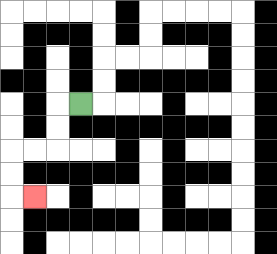{'start': '[3, 4]', 'end': '[1, 8]', 'path_directions': 'L,D,D,L,L,D,D,R', 'path_coordinates': '[[3, 4], [2, 4], [2, 5], [2, 6], [1, 6], [0, 6], [0, 7], [0, 8], [1, 8]]'}